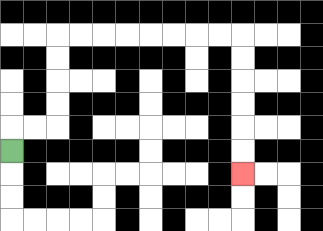{'start': '[0, 6]', 'end': '[10, 7]', 'path_directions': 'U,R,R,U,U,U,U,R,R,R,R,R,R,R,R,D,D,D,D,D,D', 'path_coordinates': '[[0, 6], [0, 5], [1, 5], [2, 5], [2, 4], [2, 3], [2, 2], [2, 1], [3, 1], [4, 1], [5, 1], [6, 1], [7, 1], [8, 1], [9, 1], [10, 1], [10, 2], [10, 3], [10, 4], [10, 5], [10, 6], [10, 7]]'}